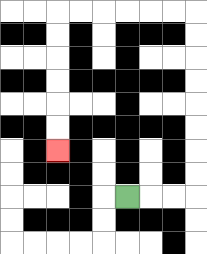{'start': '[5, 8]', 'end': '[2, 6]', 'path_directions': 'R,R,R,U,U,U,U,U,U,U,U,L,L,L,L,L,L,D,D,D,D,D,D', 'path_coordinates': '[[5, 8], [6, 8], [7, 8], [8, 8], [8, 7], [8, 6], [8, 5], [8, 4], [8, 3], [8, 2], [8, 1], [8, 0], [7, 0], [6, 0], [5, 0], [4, 0], [3, 0], [2, 0], [2, 1], [2, 2], [2, 3], [2, 4], [2, 5], [2, 6]]'}